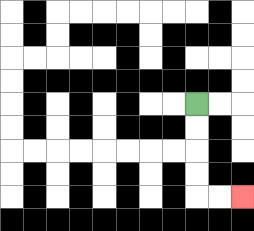{'start': '[8, 4]', 'end': '[10, 8]', 'path_directions': 'D,D,D,D,R,R', 'path_coordinates': '[[8, 4], [8, 5], [8, 6], [8, 7], [8, 8], [9, 8], [10, 8]]'}